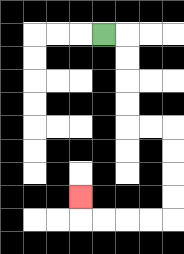{'start': '[4, 1]', 'end': '[3, 8]', 'path_directions': 'R,D,D,D,D,R,R,D,D,D,D,L,L,L,L,U', 'path_coordinates': '[[4, 1], [5, 1], [5, 2], [5, 3], [5, 4], [5, 5], [6, 5], [7, 5], [7, 6], [7, 7], [7, 8], [7, 9], [6, 9], [5, 9], [4, 9], [3, 9], [3, 8]]'}